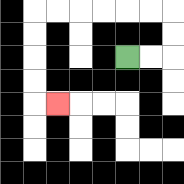{'start': '[5, 2]', 'end': '[2, 4]', 'path_directions': 'R,R,U,U,L,L,L,L,L,L,D,D,D,D,R', 'path_coordinates': '[[5, 2], [6, 2], [7, 2], [7, 1], [7, 0], [6, 0], [5, 0], [4, 0], [3, 0], [2, 0], [1, 0], [1, 1], [1, 2], [1, 3], [1, 4], [2, 4]]'}